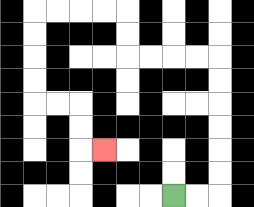{'start': '[7, 8]', 'end': '[4, 6]', 'path_directions': 'R,R,U,U,U,U,U,U,L,L,L,L,U,U,L,L,L,L,D,D,D,D,R,R,D,D,R', 'path_coordinates': '[[7, 8], [8, 8], [9, 8], [9, 7], [9, 6], [9, 5], [9, 4], [9, 3], [9, 2], [8, 2], [7, 2], [6, 2], [5, 2], [5, 1], [5, 0], [4, 0], [3, 0], [2, 0], [1, 0], [1, 1], [1, 2], [1, 3], [1, 4], [2, 4], [3, 4], [3, 5], [3, 6], [4, 6]]'}